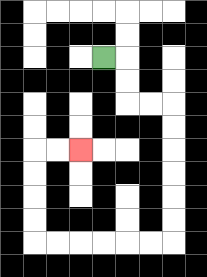{'start': '[4, 2]', 'end': '[3, 6]', 'path_directions': 'R,D,D,R,R,D,D,D,D,D,D,L,L,L,L,L,L,U,U,U,U,R,R', 'path_coordinates': '[[4, 2], [5, 2], [5, 3], [5, 4], [6, 4], [7, 4], [7, 5], [7, 6], [7, 7], [7, 8], [7, 9], [7, 10], [6, 10], [5, 10], [4, 10], [3, 10], [2, 10], [1, 10], [1, 9], [1, 8], [1, 7], [1, 6], [2, 6], [3, 6]]'}